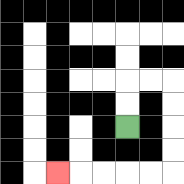{'start': '[5, 5]', 'end': '[2, 7]', 'path_directions': 'U,U,R,R,D,D,D,D,L,L,L,L,L', 'path_coordinates': '[[5, 5], [5, 4], [5, 3], [6, 3], [7, 3], [7, 4], [7, 5], [7, 6], [7, 7], [6, 7], [5, 7], [4, 7], [3, 7], [2, 7]]'}